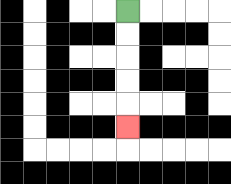{'start': '[5, 0]', 'end': '[5, 5]', 'path_directions': 'D,D,D,D,D', 'path_coordinates': '[[5, 0], [5, 1], [5, 2], [5, 3], [5, 4], [5, 5]]'}